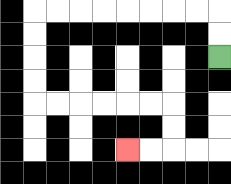{'start': '[9, 2]', 'end': '[5, 6]', 'path_directions': 'U,U,L,L,L,L,L,L,L,L,D,D,D,D,R,R,R,R,R,R,D,D,L,L', 'path_coordinates': '[[9, 2], [9, 1], [9, 0], [8, 0], [7, 0], [6, 0], [5, 0], [4, 0], [3, 0], [2, 0], [1, 0], [1, 1], [1, 2], [1, 3], [1, 4], [2, 4], [3, 4], [4, 4], [5, 4], [6, 4], [7, 4], [7, 5], [7, 6], [6, 6], [5, 6]]'}